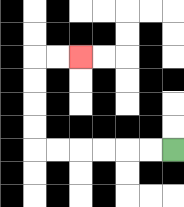{'start': '[7, 6]', 'end': '[3, 2]', 'path_directions': 'L,L,L,L,L,L,U,U,U,U,R,R', 'path_coordinates': '[[7, 6], [6, 6], [5, 6], [4, 6], [3, 6], [2, 6], [1, 6], [1, 5], [1, 4], [1, 3], [1, 2], [2, 2], [3, 2]]'}